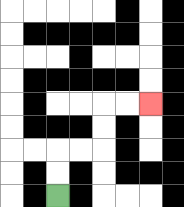{'start': '[2, 8]', 'end': '[6, 4]', 'path_directions': 'U,U,R,R,U,U,R,R', 'path_coordinates': '[[2, 8], [2, 7], [2, 6], [3, 6], [4, 6], [4, 5], [4, 4], [5, 4], [6, 4]]'}